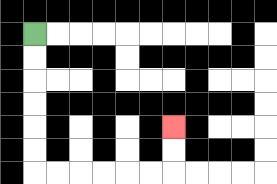{'start': '[1, 1]', 'end': '[7, 5]', 'path_directions': 'D,D,D,D,D,D,R,R,R,R,R,R,U,U', 'path_coordinates': '[[1, 1], [1, 2], [1, 3], [1, 4], [1, 5], [1, 6], [1, 7], [2, 7], [3, 7], [4, 7], [5, 7], [6, 7], [7, 7], [7, 6], [7, 5]]'}